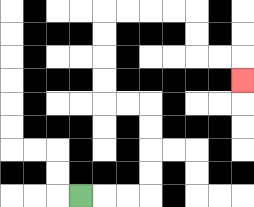{'start': '[3, 8]', 'end': '[10, 3]', 'path_directions': 'R,R,R,U,U,U,U,L,L,U,U,U,U,R,R,R,R,D,D,R,R,D', 'path_coordinates': '[[3, 8], [4, 8], [5, 8], [6, 8], [6, 7], [6, 6], [6, 5], [6, 4], [5, 4], [4, 4], [4, 3], [4, 2], [4, 1], [4, 0], [5, 0], [6, 0], [7, 0], [8, 0], [8, 1], [8, 2], [9, 2], [10, 2], [10, 3]]'}